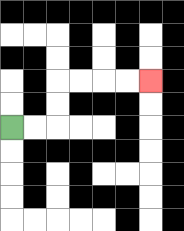{'start': '[0, 5]', 'end': '[6, 3]', 'path_directions': 'R,R,U,U,R,R,R,R', 'path_coordinates': '[[0, 5], [1, 5], [2, 5], [2, 4], [2, 3], [3, 3], [4, 3], [5, 3], [6, 3]]'}